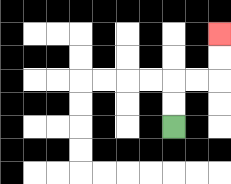{'start': '[7, 5]', 'end': '[9, 1]', 'path_directions': 'U,U,R,R,U,U', 'path_coordinates': '[[7, 5], [7, 4], [7, 3], [8, 3], [9, 3], [9, 2], [9, 1]]'}